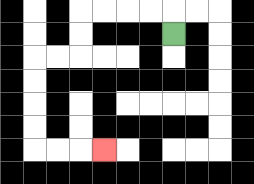{'start': '[7, 1]', 'end': '[4, 6]', 'path_directions': 'U,L,L,L,L,D,D,L,L,D,D,D,D,R,R,R', 'path_coordinates': '[[7, 1], [7, 0], [6, 0], [5, 0], [4, 0], [3, 0], [3, 1], [3, 2], [2, 2], [1, 2], [1, 3], [1, 4], [1, 5], [1, 6], [2, 6], [3, 6], [4, 6]]'}